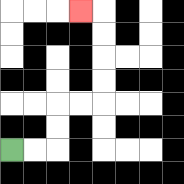{'start': '[0, 6]', 'end': '[3, 0]', 'path_directions': 'R,R,U,U,R,R,U,U,U,U,L', 'path_coordinates': '[[0, 6], [1, 6], [2, 6], [2, 5], [2, 4], [3, 4], [4, 4], [4, 3], [4, 2], [4, 1], [4, 0], [3, 0]]'}